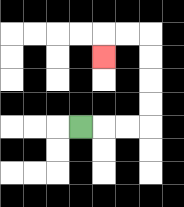{'start': '[3, 5]', 'end': '[4, 2]', 'path_directions': 'R,R,R,U,U,U,U,L,L,D', 'path_coordinates': '[[3, 5], [4, 5], [5, 5], [6, 5], [6, 4], [6, 3], [6, 2], [6, 1], [5, 1], [4, 1], [4, 2]]'}